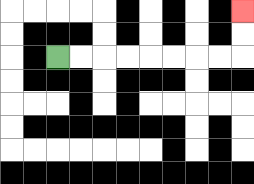{'start': '[2, 2]', 'end': '[10, 0]', 'path_directions': 'R,R,R,R,R,R,R,R,U,U', 'path_coordinates': '[[2, 2], [3, 2], [4, 2], [5, 2], [6, 2], [7, 2], [8, 2], [9, 2], [10, 2], [10, 1], [10, 0]]'}